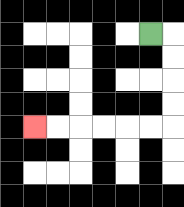{'start': '[6, 1]', 'end': '[1, 5]', 'path_directions': 'R,D,D,D,D,L,L,L,L,L,L', 'path_coordinates': '[[6, 1], [7, 1], [7, 2], [7, 3], [7, 4], [7, 5], [6, 5], [5, 5], [4, 5], [3, 5], [2, 5], [1, 5]]'}